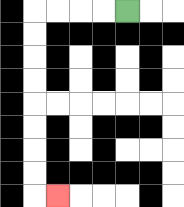{'start': '[5, 0]', 'end': '[2, 8]', 'path_directions': 'L,L,L,L,D,D,D,D,D,D,D,D,R', 'path_coordinates': '[[5, 0], [4, 0], [3, 0], [2, 0], [1, 0], [1, 1], [1, 2], [1, 3], [1, 4], [1, 5], [1, 6], [1, 7], [1, 8], [2, 8]]'}